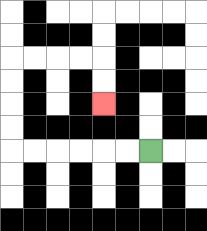{'start': '[6, 6]', 'end': '[4, 4]', 'path_directions': 'L,L,L,L,L,L,U,U,U,U,R,R,R,R,D,D', 'path_coordinates': '[[6, 6], [5, 6], [4, 6], [3, 6], [2, 6], [1, 6], [0, 6], [0, 5], [0, 4], [0, 3], [0, 2], [1, 2], [2, 2], [3, 2], [4, 2], [4, 3], [4, 4]]'}